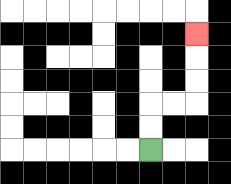{'start': '[6, 6]', 'end': '[8, 1]', 'path_directions': 'U,U,R,R,U,U,U', 'path_coordinates': '[[6, 6], [6, 5], [6, 4], [7, 4], [8, 4], [8, 3], [8, 2], [8, 1]]'}